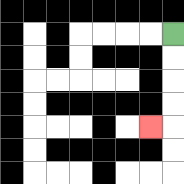{'start': '[7, 1]', 'end': '[6, 5]', 'path_directions': 'D,D,D,D,L', 'path_coordinates': '[[7, 1], [7, 2], [7, 3], [7, 4], [7, 5], [6, 5]]'}